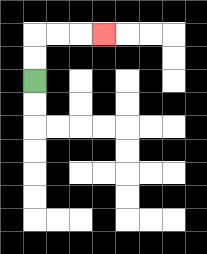{'start': '[1, 3]', 'end': '[4, 1]', 'path_directions': 'U,U,R,R,R', 'path_coordinates': '[[1, 3], [1, 2], [1, 1], [2, 1], [3, 1], [4, 1]]'}